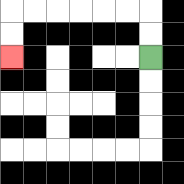{'start': '[6, 2]', 'end': '[0, 2]', 'path_directions': 'U,U,L,L,L,L,L,L,D,D', 'path_coordinates': '[[6, 2], [6, 1], [6, 0], [5, 0], [4, 0], [3, 0], [2, 0], [1, 0], [0, 0], [0, 1], [0, 2]]'}